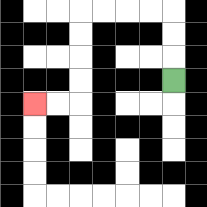{'start': '[7, 3]', 'end': '[1, 4]', 'path_directions': 'U,U,U,L,L,L,L,D,D,D,D,L,L', 'path_coordinates': '[[7, 3], [7, 2], [7, 1], [7, 0], [6, 0], [5, 0], [4, 0], [3, 0], [3, 1], [3, 2], [3, 3], [3, 4], [2, 4], [1, 4]]'}